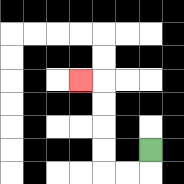{'start': '[6, 6]', 'end': '[3, 3]', 'path_directions': 'D,L,L,U,U,U,U,L', 'path_coordinates': '[[6, 6], [6, 7], [5, 7], [4, 7], [4, 6], [4, 5], [4, 4], [4, 3], [3, 3]]'}